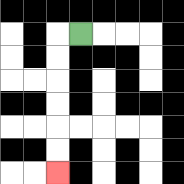{'start': '[3, 1]', 'end': '[2, 7]', 'path_directions': 'L,D,D,D,D,D,D', 'path_coordinates': '[[3, 1], [2, 1], [2, 2], [2, 3], [2, 4], [2, 5], [2, 6], [2, 7]]'}